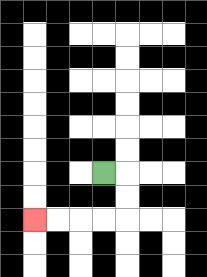{'start': '[4, 7]', 'end': '[1, 9]', 'path_directions': 'R,D,D,L,L,L,L', 'path_coordinates': '[[4, 7], [5, 7], [5, 8], [5, 9], [4, 9], [3, 9], [2, 9], [1, 9]]'}